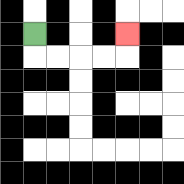{'start': '[1, 1]', 'end': '[5, 1]', 'path_directions': 'D,R,R,R,R,U', 'path_coordinates': '[[1, 1], [1, 2], [2, 2], [3, 2], [4, 2], [5, 2], [5, 1]]'}